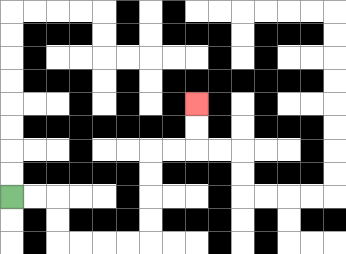{'start': '[0, 8]', 'end': '[8, 4]', 'path_directions': 'R,R,D,D,R,R,R,R,U,U,U,U,R,R,U,U', 'path_coordinates': '[[0, 8], [1, 8], [2, 8], [2, 9], [2, 10], [3, 10], [4, 10], [5, 10], [6, 10], [6, 9], [6, 8], [6, 7], [6, 6], [7, 6], [8, 6], [8, 5], [8, 4]]'}